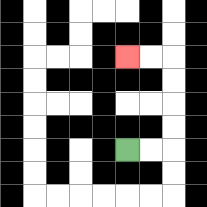{'start': '[5, 6]', 'end': '[5, 2]', 'path_directions': 'R,R,U,U,U,U,L,L', 'path_coordinates': '[[5, 6], [6, 6], [7, 6], [7, 5], [7, 4], [7, 3], [7, 2], [6, 2], [5, 2]]'}